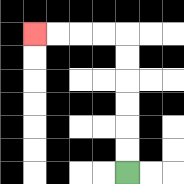{'start': '[5, 7]', 'end': '[1, 1]', 'path_directions': 'U,U,U,U,U,U,L,L,L,L', 'path_coordinates': '[[5, 7], [5, 6], [5, 5], [5, 4], [5, 3], [5, 2], [5, 1], [4, 1], [3, 1], [2, 1], [1, 1]]'}